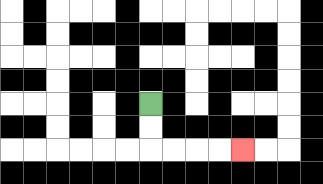{'start': '[6, 4]', 'end': '[10, 6]', 'path_directions': 'D,D,R,R,R,R', 'path_coordinates': '[[6, 4], [6, 5], [6, 6], [7, 6], [8, 6], [9, 6], [10, 6]]'}